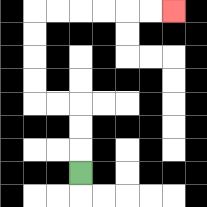{'start': '[3, 7]', 'end': '[7, 0]', 'path_directions': 'U,U,U,L,L,U,U,U,U,R,R,R,R,R,R', 'path_coordinates': '[[3, 7], [3, 6], [3, 5], [3, 4], [2, 4], [1, 4], [1, 3], [1, 2], [1, 1], [1, 0], [2, 0], [3, 0], [4, 0], [5, 0], [6, 0], [7, 0]]'}